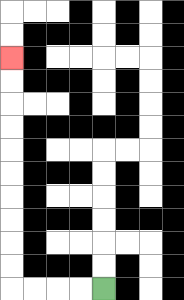{'start': '[4, 12]', 'end': '[0, 2]', 'path_directions': 'L,L,L,L,U,U,U,U,U,U,U,U,U,U', 'path_coordinates': '[[4, 12], [3, 12], [2, 12], [1, 12], [0, 12], [0, 11], [0, 10], [0, 9], [0, 8], [0, 7], [0, 6], [0, 5], [0, 4], [0, 3], [0, 2]]'}